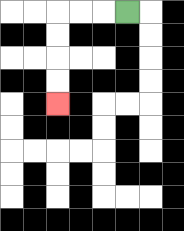{'start': '[5, 0]', 'end': '[2, 4]', 'path_directions': 'L,L,L,D,D,D,D', 'path_coordinates': '[[5, 0], [4, 0], [3, 0], [2, 0], [2, 1], [2, 2], [2, 3], [2, 4]]'}